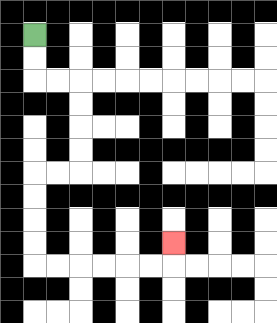{'start': '[1, 1]', 'end': '[7, 10]', 'path_directions': 'D,D,R,R,D,D,D,D,L,L,D,D,D,D,R,R,R,R,R,R,U', 'path_coordinates': '[[1, 1], [1, 2], [1, 3], [2, 3], [3, 3], [3, 4], [3, 5], [3, 6], [3, 7], [2, 7], [1, 7], [1, 8], [1, 9], [1, 10], [1, 11], [2, 11], [3, 11], [4, 11], [5, 11], [6, 11], [7, 11], [7, 10]]'}